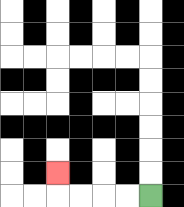{'start': '[6, 8]', 'end': '[2, 7]', 'path_directions': 'L,L,L,L,U', 'path_coordinates': '[[6, 8], [5, 8], [4, 8], [3, 8], [2, 8], [2, 7]]'}